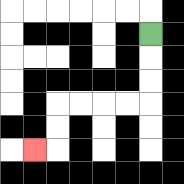{'start': '[6, 1]', 'end': '[1, 6]', 'path_directions': 'D,D,D,L,L,L,L,D,D,L', 'path_coordinates': '[[6, 1], [6, 2], [6, 3], [6, 4], [5, 4], [4, 4], [3, 4], [2, 4], [2, 5], [2, 6], [1, 6]]'}